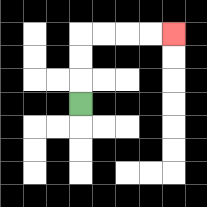{'start': '[3, 4]', 'end': '[7, 1]', 'path_directions': 'U,U,U,R,R,R,R', 'path_coordinates': '[[3, 4], [3, 3], [3, 2], [3, 1], [4, 1], [5, 1], [6, 1], [7, 1]]'}